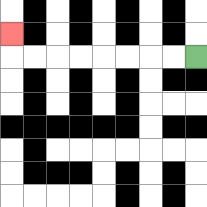{'start': '[8, 2]', 'end': '[0, 1]', 'path_directions': 'L,L,L,L,L,L,L,L,U', 'path_coordinates': '[[8, 2], [7, 2], [6, 2], [5, 2], [4, 2], [3, 2], [2, 2], [1, 2], [0, 2], [0, 1]]'}